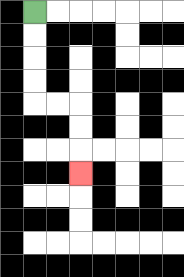{'start': '[1, 0]', 'end': '[3, 7]', 'path_directions': 'D,D,D,D,R,R,D,D,D', 'path_coordinates': '[[1, 0], [1, 1], [1, 2], [1, 3], [1, 4], [2, 4], [3, 4], [3, 5], [3, 6], [3, 7]]'}